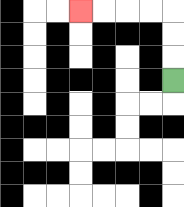{'start': '[7, 3]', 'end': '[3, 0]', 'path_directions': 'U,U,U,L,L,L,L', 'path_coordinates': '[[7, 3], [7, 2], [7, 1], [7, 0], [6, 0], [5, 0], [4, 0], [3, 0]]'}